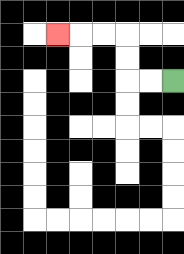{'start': '[7, 3]', 'end': '[2, 1]', 'path_directions': 'L,L,U,U,L,L,L', 'path_coordinates': '[[7, 3], [6, 3], [5, 3], [5, 2], [5, 1], [4, 1], [3, 1], [2, 1]]'}